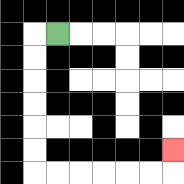{'start': '[2, 1]', 'end': '[7, 6]', 'path_directions': 'L,D,D,D,D,D,D,R,R,R,R,R,R,U', 'path_coordinates': '[[2, 1], [1, 1], [1, 2], [1, 3], [1, 4], [1, 5], [1, 6], [1, 7], [2, 7], [3, 7], [4, 7], [5, 7], [6, 7], [7, 7], [7, 6]]'}